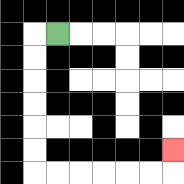{'start': '[2, 1]', 'end': '[7, 6]', 'path_directions': 'L,D,D,D,D,D,D,R,R,R,R,R,R,U', 'path_coordinates': '[[2, 1], [1, 1], [1, 2], [1, 3], [1, 4], [1, 5], [1, 6], [1, 7], [2, 7], [3, 7], [4, 7], [5, 7], [6, 7], [7, 7], [7, 6]]'}